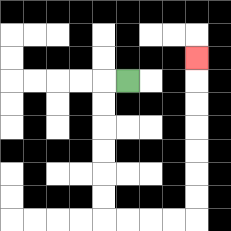{'start': '[5, 3]', 'end': '[8, 2]', 'path_directions': 'L,D,D,D,D,D,D,R,R,R,R,U,U,U,U,U,U,U', 'path_coordinates': '[[5, 3], [4, 3], [4, 4], [4, 5], [4, 6], [4, 7], [4, 8], [4, 9], [5, 9], [6, 9], [7, 9], [8, 9], [8, 8], [8, 7], [8, 6], [8, 5], [8, 4], [8, 3], [8, 2]]'}